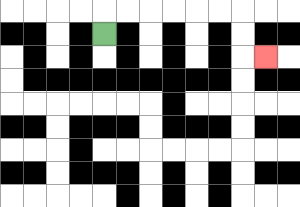{'start': '[4, 1]', 'end': '[11, 2]', 'path_directions': 'U,R,R,R,R,R,R,D,D,R', 'path_coordinates': '[[4, 1], [4, 0], [5, 0], [6, 0], [7, 0], [8, 0], [9, 0], [10, 0], [10, 1], [10, 2], [11, 2]]'}